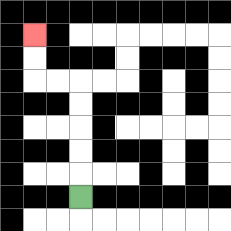{'start': '[3, 8]', 'end': '[1, 1]', 'path_directions': 'U,U,U,U,U,L,L,U,U', 'path_coordinates': '[[3, 8], [3, 7], [3, 6], [3, 5], [3, 4], [3, 3], [2, 3], [1, 3], [1, 2], [1, 1]]'}